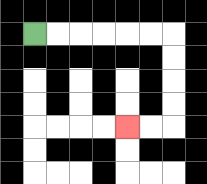{'start': '[1, 1]', 'end': '[5, 5]', 'path_directions': 'R,R,R,R,R,R,D,D,D,D,L,L', 'path_coordinates': '[[1, 1], [2, 1], [3, 1], [4, 1], [5, 1], [6, 1], [7, 1], [7, 2], [7, 3], [7, 4], [7, 5], [6, 5], [5, 5]]'}